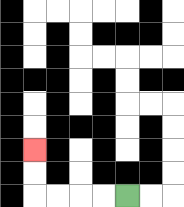{'start': '[5, 8]', 'end': '[1, 6]', 'path_directions': 'L,L,L,L,U,U', 'path_coordinates': '[[5, 8], [4, 8], [3, 8], [2, 8], [1, 8], [1, 7], [1, 6]]'}